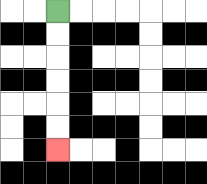{'start': '[2, 0]', 'end': '[2, 6]', 'path_directions': 'D,D,D,D,D,D', 'path_coordinates': '[[2, 0], [2, 1], [2, 2], [2, 3], [2, 4], [2, 5], [2, 6]]'}